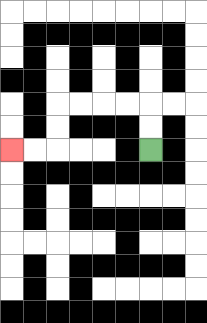{'start': '[6, 6]', 'end': '[0, 6]', 'path_directions': 'U,U,L,L,L,L,D,D,L,L', 'path_coordinates': '[[6, 6], [6, 5], [6, 4], [5, 4], [4, 4], [3, 4], [2, 4], [2, 5], [2, 6], [1, 6], [0, 6]]'}